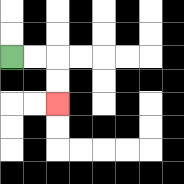{'start': '[0, 2]', 'end': '[2, 4]', 'path_directions': 'R,R,D,D', 'path_coordinates': '[[0, 2], [1, 2], [2, 2], [2, 3], [2, 4]]'}